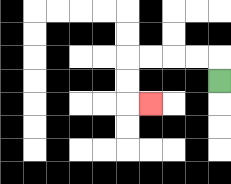{'start': '[9, 3]', 'end': '[6, 4]', 'path_directions': 'U,L,L,L,L,D,D,R', 'path_coordinates': '[[9, 3], [9, 2], [8, 2], [7, 2], [6, 2], [5, 2], [5, 3], [5, 4], [6, 4]]'}